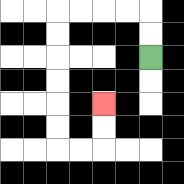{'start': '[6, 2]', 'end': '[4, 4]', 'path_directions': 'U,U,L,L,L,L,D,D,D,D,D,D,R,R,U,U', 'path_coordinates': '[[6, 2], [6, 1], [6, 0], [5, 0], [4, 0], [3, 0], [2, 0], [2, 1], [2, 2], [2, 3], [2, 4], [2, 5], [2, 6], [3, 6], [4, 6], [4, 5], [4, 4]]'}